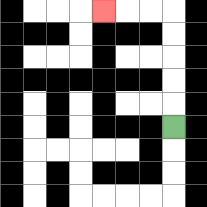{'start': '[7, 5]', 'end': '[4, 0]', 'path_directions': 'U,U,U,U,U,L,L,L', 'path_coordinates': '[[7, 5], [7, 4], [7, 3], [7, 2], [7, 1], [7, 0], [6, 0], [5, 0], [4, 0]]'}